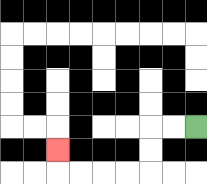{'start': '[8, 5]', 'end': '[2, 6]', 'path_directions': 'L,L,D,D,L,L,L,L,U', 'path_coordinates': '[[8, 5], [7, 5], [6, 5], [6, 6], [6, 7], [5, 7], [4, 7], [3, 7], [2, 7], [2, 6]]'}